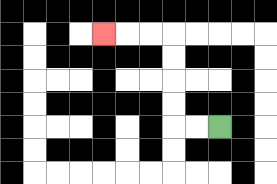{'start': '[9, 5]', 'end': '[4, 1]', 'path_directions': 'L,L,U,U,U,U,L,L,L', 'path_coordinates': '[[9, 5], [8, 5], [7, 5], [7, 4], [7, 3], [7, 2], [7, 1], [6, 1], [5, 1], [4, 1]]'}